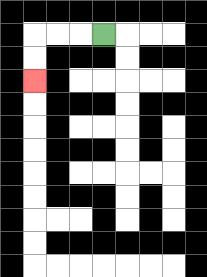{'start': '[4, 1]', 'end': '[1, 3]', 'path_directions': 'L,L,L,D,D', 'path_coordinates': '[[4, 1], [3, 1], [2, 1], [1, 1], [1, 2], [1, 3]]'}